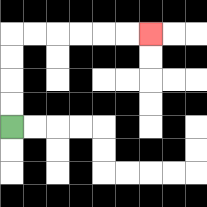{'start': '[0, 5]', 'end': '[6, 1]', 'path_directions': 'U,U,U,U,R,R,R,R,R,R', 'path_coordinates': '[[0, 5], [0, 4], [0, 3], [0, 2], [0, 1], [1, 1], [2, 1], [3, 1], [4, 1], [5, 1], [6, 1]]'}